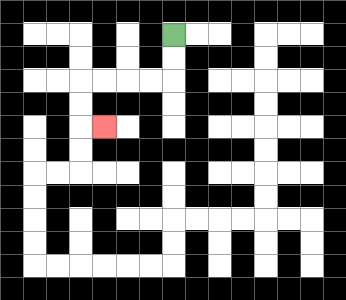{'start': '[7, 1]', 'end': '[4, 5]', 'path_directions': 'D,D,L,L,L,L,D,D,R', 'path_coordinates': '[[7, 1], [7, 2], [7, 3], [6, 3], [5, 3], [4, 3], [3, 3], [3, 4], [3, 5], [4, 5]]'}